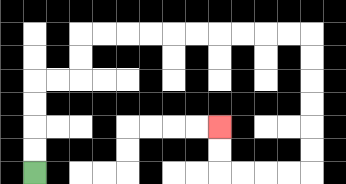{'start': '[1, 7]', 'end': '[9, 5]', 'path_directions': 'U,U,U,U,R,R,U,U,R,R,R,R,R,R,R,R,R,R,D,D,D,D,D,D,L,L,L,L,U,U', 'path_coordinates': '[[1, 7], [1, 6], [1, 5], [1, 4], [1, 3], [2, 3], [3, 3], [3, 2], [3, 1], [4, 1], [5, 1], [6, 1], [7, 1], [8, 1], [9, 1], [10, 1], [11, 1], [12, 1], [13, 1], [13, 2], [13, 3], [13, 4], [13, 5], [13, 6], [13, 7], [12, 7], [11, 7], [10, 7], [9, 7], [9, 6], [9, 5]]'}